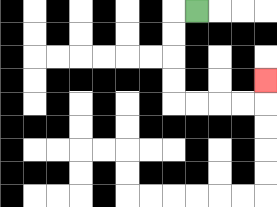{'start': '[8, 0]', 'end': '[11, 3]', 'path_directions': 'L,D,D,D,D,R,R,R,R,U', 'path_coordinates': '[[8, 0], [7, 0], [7, 1], [7, 2], [7, 3], [7, 4], [8, 4], [9, 4], [10, 4], [11, 4], [11, 3]]'}